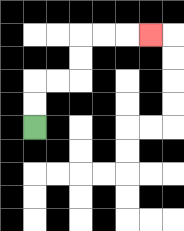{'start': '[1, 5]', 'end': '[6, 1]', 'path_directions': 'U,U,R,R,U,U,R,R,R', 'path_coordinates': '[[1, 5], [1, 4], [1, 3], [2, 3], [3, 3], [3, 2], [3, 1], [4, 1], [5, 1], [6, 1]]'}